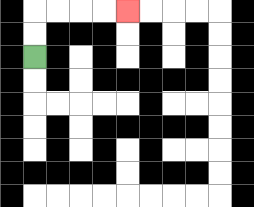{'start': '[1, 2]', 'end': '[5, 0]', 'path_directions': 'U,U,R,R,R,R', 'path_coordinates': '[[1, 2], [1, 1], [1, 0], [2, 0], [3, 0], [4, 0], [5, 0]]'}